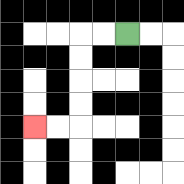{'start': '[5, 1]', 'end': '[1, 5]', 'path_directions': 'L,L,D,D,D,D,L,L', 'path_coordinates': '[[5, 1], [4, 1], [3, 1], [3, 2], [3, 3], [3, 4], [3, 5], [2, 5], [1, 5]]'}